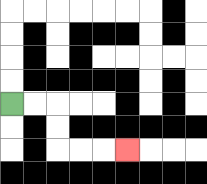{'start': '[0, 4]', 'end': '[5, 6]', 'path_directions': 'R,R,D,D,R,R,R', 'path_coordinates': '[[0, 4], [1, 4], [2, 4], [2, 5], [2, 6], [3, 6], [4, 6], [5, 6]]'}